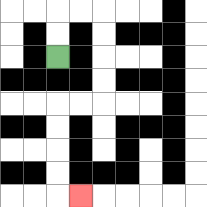{'start': '[2, 2]', 'end': '[3, 8]', 'path_directions': 'U,U,R,R,D,D,D,D,L,L,D,D,D,D,R', 'path_coordinates': '[[2, 2], [2, 1], [2, 0], [3, 0], [4, 0], [4, 1], [4, 2], [4, 3], [4, 4], [3, 4], [2, 4], [2, 5], [2, 6], [2, 7], [2, 8], [3, 8]]'}